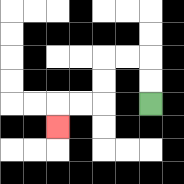{'start': '[6, 4]', 'end': '[2, 5]', 'path_directions': 'U,U,L,L,D,D,L,L,D', 'path_coordinates': '[[6, 4], [6, 3], [6, 2], [5, 2], [4, 2], [4, 3], [4, 4], [3, 4], [2, 4], [2, 5]]'}